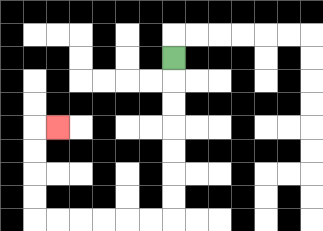{'start': '[7, 2]', 'end': '[2, 5]', 'path_directions': 'D,D,D,D,D,D,D,L,L,L,L,L,L,U,U,U,U,R', 'path_coordinates': '[[7, 2], [7, 3], [7, 4], [7, 5], [7, 6], [7, 7], [7, 8], [7, 9], [6, 9], [5, 9], [4, 9], [3, 9], [2, 9], [1, 9], [1, 8], [1, 7], [1, 6], [1, 5], [2, 5]]'}